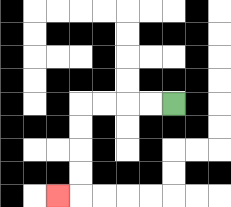{'start': '[7, 4]', 'end': '[2, 8]', 'path_directions': 'L,L,L,L,D,D,D,D,L', 'path_coordinates': '[[7, 4], [6, 4], [5, 4], [4, 4], [3, 4], [3, 5], [3, 6], [3, 7], [3, 8], [2, 8]]'}